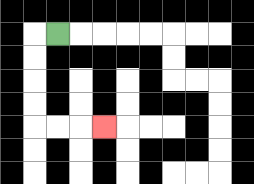{'start': '[2, 1]', 'end': '[4, 5]', 'path_directions': 'L,D,D,D,D,R,R,R', 'path_coordinates': '[[2, 1], [1, 1], [1, 2], [1, 3], [1, 4], [1, 5], [2, 5], [3, 5], [4, 5]]'}